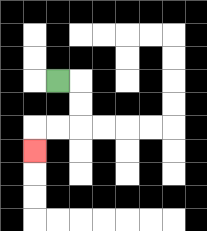{'start': '[2, 3]', 'end': '[1, 6]', 'path_directions': 'R,D,D,L,L,D', 'path_coordinates': '[[2, 3], [3, 3], [3, 4], [3, 5], [2, 5], [1, 5], [1, 6]]'}